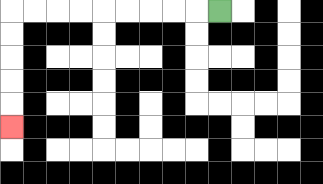{'start': '[9, 0]', 'end': '[0, 5]', 'path_directions': 'L,L,L,L,L,L,L,L,L,D,D,D,D,D', 'path_coordinates': '[[9, 0], [8, 0], [7, 0], [6, 0], [5, 0], [4, 0], [3, 0], [2, 0], [1, 0], [0, 0], [0, 1], [0, 2], [0, 3], [0, 4], [0, 5]]'}